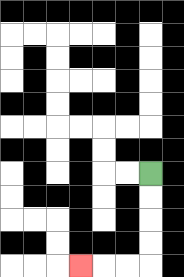{'start': '[6, 7]', 'end': '[3, 11]', 'path_directions': 'D,D,D,D,L,L,L', 'path_coordinates': '[[6, 7], [6, 8], [6, 9], [6, 10], [6, 11], [5, 11], [4, 11], [3, 11]]'}